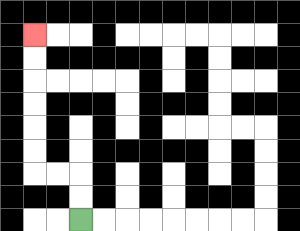{'start': '[3, 9]', 'end': '[1, 1]', 'path_directions': 'U,U,L,L,U,U,U,U,U,U', 'path_coordinates': '[[3, 9], [3, 8], [3, 7], [2, 7], [1, 7], [1, 6], [1, 5], [1, 4], [1, 3], [1, 2], [1, 1]]'}